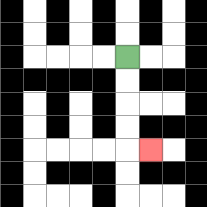{'start': '[5, 2]', 'end': '[6, 6]', 'path_directions': 'D,D,D,D,R', 'path_coordinates': '[[5, 2], [5, 3], [5, 4], [5, 5], [5, 6], [6, 6]]'}